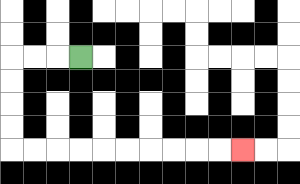{'start': '[3, 2]', 'end': '[10, 6]', 'path_directions': 'L,L,L,D,D,D,D,R,R,R,R,R,R,R,R,R,R', 'path_coordinates': '[[3, 2], [2, 2], [1, 2], [0, 2], [0, 3], [0, 4], [0, 5], [0, 6], [1, 6], [2, 6], [3, 6], [4, 6], [5, 6], [6, 6], [7, 6], [8, 6], [9, 6], [10, 6]]'}